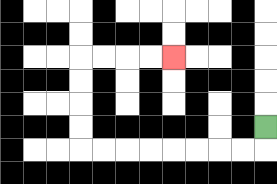{'start': '[11, 5]', 'end': '[7, 2]', 'path_directions': 'D,L,L,L,L,L,L,L,L,U,U,U,U,R,R,R,R', 'path_coordinates': '[[11, 5], [11, 6], [10, 6], [9, 6], [8, 6], [7, 6], [6, 6], [5, 6], [4, 6], [3, 6], [3, 5], [3, 4], [3, 3], [3, 2], [4, 2], [5, 2], [6, 2], [7, 2]]'}